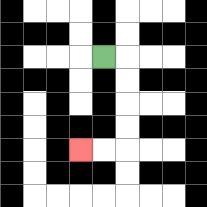{'start': '[4, 2]', 'end': '[3, 6]', 'path_directions': 'R,D,D,D,D,L,L', 'path_coordinates': '[[4, 2], [5, 2], [5, 3], [5, 4], [5, 5], [5, 6], [4, 6], [3, 6]]'}